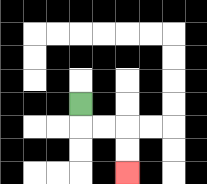{'start': '[3, 4]', 'end': '[5, 7]', 'path_directions': 'D,R,R,D,D', 'path_coordinates': '[[3, 4], [3, 5], [4, 5], [5, 5], [5, 6], [5, 7]]'}